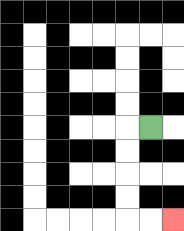{'start': '[6, 5]', 'end': '[7, 9]', 'path_directions': 'L,D,D,D,D,R,R', 'path_coordinates': '[[6, 5], [5, 5], [5, 6], [5, 7], [5, 8], [5, 9], [6, 9], [7, 9]]'}